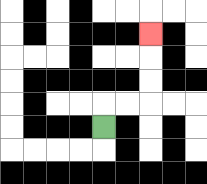{'start': '[4, 5]', 'end': '[6, 1]', 'path_directions': 'U,R,R,U,U,U', 'path_coordinates': '[[4, 5], [4, 4], [5, 4], [6, 4], [6, 3], [6, 2], [6, 1]]'}